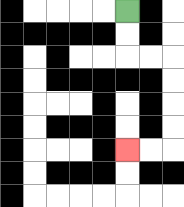{'start': '[5, 0]', 'end': '[5, 6]', 'path_directions': 'D,D,R,R,D,D,D,D,L,L', 'path_coordinates': '[[5, 0], [5, 1], [5, 2], [6, 2], [7, 2], [7, 3], [7, 4], [7, 5], [7, 6], [6, 6], [5, 6]]'}